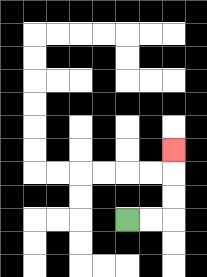{'start': '[5, 9]', 'end': '[7, 6]', 'path_directions': 'R,R,U,U,U', 'path_coordinates': '[[5, 9], [6, 9], [7, 9], [7, 8], [7, 7], [7, 6]]'}